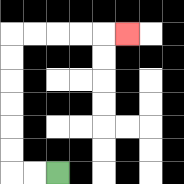{'start': '[2, 7]', 'end': '[5, 1]', 'path_directions': 'L,L,U,U,U,U,U,U,R,R,R,R,R', 'path_coordinates': '[[2, 7], [1, 7], [0, 7], [0, 6], [0, 5], [0, 4], [0, 3], [0, 2], [0, 1], [1, 1], [2, 1], [3, 1], [4, 1], [5, 1]]'}